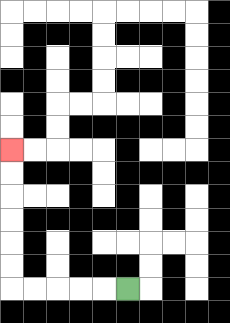{'start': '[5, 12]', 'end': '[0, 6]', 'path_directions': 'L,L,L,L,L,U,U,U,U,U,U', 'path_coordinates': '[[5, 12], [4, 12], [3, 12], [2, 12], [1, 12], [0, 12], [0, 11], [0, 10], [0, 9], [0, 8], [0, 7], [0, 6]]'}